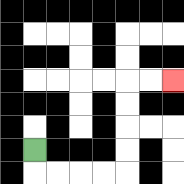{'start': '[1, 6]', 'end': '[7, 3]', 'path_directions': 'D,R,R,R,R,U,U,U,U,R,R', 'path_coordinates': '[[1, 6], [1, 7], [2, 7], [3, 7], [4, 7], [5, 7], [5, 6], [5, 5], [5, 4], [5, 3], [6, 3], [7, 3]]'}